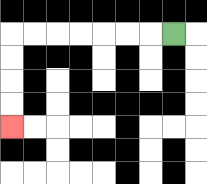{'start': '[7, 1]', 'end': '[0, 5]', 'path_directions': 'L,L,L,L,L,L,L,D,D,D,D', 'path_coordinates': '[[7, 1], [6, 1], [5, 1], [4, 1], [3, 1], [2, 1], [1, 1], [0, 1], [0, 2], [0, 3], [0, 4], [0, 5]]'}